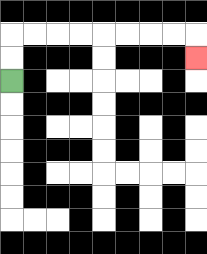{'start': '[0, 3]', 'end': '[8, 2]', 'path_directions': 'U,U,R,R,R,R,R,R,R,R,D', 'path_coordinates': '[[0, 3], [0, 2], [0, 1], [1, 1], [2, 1], [3, 1], [4, 1], [5, 1], [6, 1], [7, 1], [8, 1], [8, 2]]'}